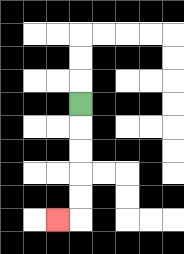{'start': '[3, 4]', 'end': '[2, 9]', 'path_directions': 'D,D,D,D,D,L', 'path_coordinates': '[[3, 4], [3, 5], [3, 6], [3, 7], [3, 8], [3, 9], [2, 9]]'}